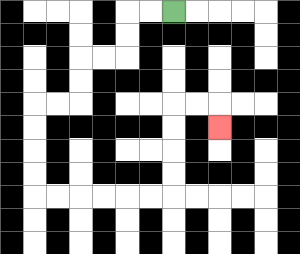{'start': '[7, 0]', 'end': '[9, 5]', 'path_directions': 'L,L,D,D,L,L,D,D,L,L,D,D,D,D,R,R,R,R,R,R,U,U,U,U,R,R,D', 'path_coordinates': '[[7, 0], [6, 0], [5, 0], [5, 1], [5, 2], [4, 2], [3, 2], [3, 3], [3, 4], [2, 4], [1, 4], [1, 5], [1, 6], [1, 7], [1, 8], [2, 8], [3, 8], [4, 8], [5, 8], [6, 8], [7, 8], [7, 7], [7, 6], [7, 5], [7, 4], [8, 4], [9, 4], [9, 5]]'}